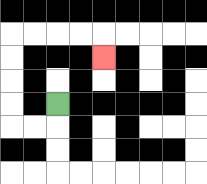{'start': '[2, 4]', 'end': '[4, 2]', 'path_directions': 'D,L,L,U,U,U,U,R,R,R,R,D', 'path_coordinates': '[[2, 4], [2, 5], [1, 5], [0, 5], [0, 4], [0, 3], [0, 2], [0, 1], [1, 1], [2, 1], [3, 1], [4, 1], [4, 2]]'}